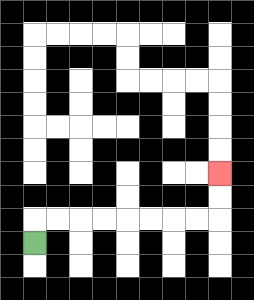{'start': '[1, 10]', 'end': '[9, 7]', 'path_directions': 'U,R,R,R,R,R,R,R,R,U,U', 'path_coordinates': '[[1, 10], [1, 9], [2, 9], [3, 9], [4, 9], [5, 9], [6, 9], [7, 9], [8, 9], [9, 9], [9, 8], [9, 7]]'}